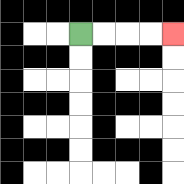{'start': '[3, 1]', 'end': '[7, 1]', 'path_directions': 'R,R,R,R', 'path_coordinates': '[[3, 1], [4, 1], [5, 1], [6, 1], [7, 1]]'}